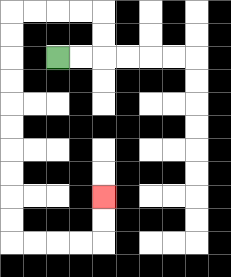{'start': '[2, 2]', 'end': '[4, 8]', 'path_directions': 'R,R,U,U,L,L,L,L,D,D,D,D,D,D,D,D,D,D,R,R,R,R,U,U', 'path_coordinates': '[[2, 2], [3, 2], [4, 2], [4, 1], [4, 0], [3, 0], [2, 0], [1, 0], [0, 0], [0, 1], [0, 2], [0, 3], [0, 4], [0, 5], [0, 6], [0, 7], [0, 8], [0, 9], [0, 10], [1, 10], [2, 10], [3, 10], [4, 10], [4, 9], [4, 8]]'}